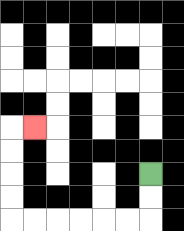{'start': '[6, 7]', 'end': '[1, 5]', 'path_directions': 'D,D,L,L,L,L,L,L,U,U,U,U,R', 'path_coordinates': '[[6, 7], [6, 8], [6, 9], [5, 9], [4, 9], [3, 9], [2, 9], [1, 9], [0, 9], [0, 8], [0, 7], [0, 6], [0, 5], [1, 5]]'}